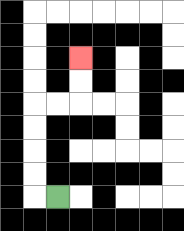{'start': '[2, 8]', 'end': '[3, 2]', 'path_directions': 'L,U,U,U,U,R,R,U,U', 'path_coordinates': '[[2, 8], [1, 8], [1, 7], [1, 6], [1, 5], [1, 4], [2, 4], [3, 4], [3, 3], [3, 2]]'}